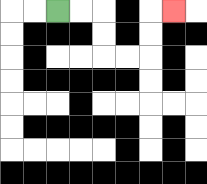{'start': '[2, 0]', 'end': '[7, 0]', 'path_directions': 'R,R,D,D,R,R,U,U,R', 'path_coordinates': '[[2, 0], [3, 0], [4, 0], [4, 1], [4, 2], [5, 2], [6, 2], [6, 1], [6, 0], [7, 0]]'}